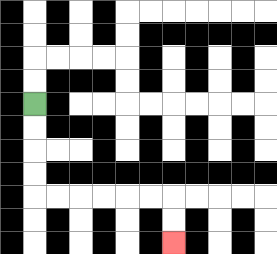{'start': '[1, 4]', 'end': '[7, 10]', 'path_directions': 'D,D,D,D,R,R,R,R,R,R,D,D', 'path_coordinates': '[[1, 4], [1, 5], [1, 6], [1, 7], [1, 8], [2, 8], [3, 8], [4, 8], [5, 8], [6, 8], [7, 8], [7, 9], [7, 10]]'}